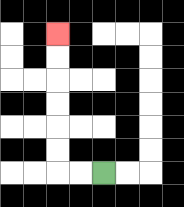{'start': '[4, 7]', 'end': '[2, 1]', 'path_directions': 'L,L,U,U,U,U,U,U', 'path_coordinates': '[[4, 7], [3, 7], [2, 7], [2, 6], [2, 5], [2, 4], [2, 3], [2, 2], [2, 1]]'}